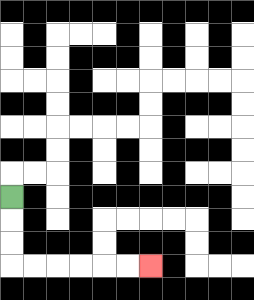{'start': '[0, 8]', 'end': '[6, 11]', 'path_directions': 'D,D,D,R,R,R,R,R,R', 'path_coordinates': '[[0, 8], [0, 9], [0, 10], [0, 11], [1, 11], [2, 11], [3, 11], [4, 11], [5, 11], [6, 11]]'}